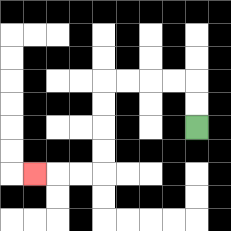{'start': '[8, 5]', 'end': '[1, 7]', 'path_directions': 'U,U,L,L,L,L,D,D,D,D,L,L,L', 'path_coordinates': '[[8, 5], [8, 4], [8, 3], [7, 3], [6, 3], [5, 3], [4, 3], [4, 4], [4, 5], [4, 6], [4, 7], [3, 7], [2, 7], [1, 7]]'}